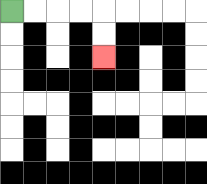{'start': '[0, 0]', 'end': '[4, 2]', 'path_directions': 'R,R,R,R,D,D', 'path_coordinates': '[[0, 0], [1, 0], [2, 0], [3, 0], [4, 0], [4, 1], [4, 2]]'}